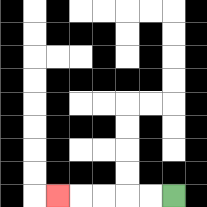{'start': '[7, 8]', 'end': '[2, 8]', 'path_directions': 'L,L,L,L,L', 'path_coordinates': '[[7, 8], [6, 8], [5, 8], [4, 8], [3, 8], [2, 8]]'}